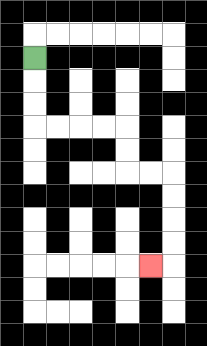{'start': '[1, 2]', 'end': '[6, 11]', 'path_directions': 'D,D,D,R,R,R,R,D,D,R,R,D,D,D,D,L', 'path_coordinates': '[[1, 2], [1, 3], [1, 4], [1, 5], [2, 5], [3, 5], [4, 5], [5, 5], [5, 6], [5, 7], [6, 7], [7, 7], [7, 8], [7, 9], [7, 10], [7, 11], [6, 11]]'}